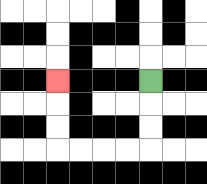{'start': '[6, 3]', 'end': '[2, 3]', 'path_directions': 'D,D,D,L,L,L,L,U,U,U', 'path_coordinates': '[[6, 3], [6, 4], [6, 5], [6, 6], [5, 6], [4, 6], [3, 6], [2, 6], [2, 5], [2, 4], [2, 3]]'}